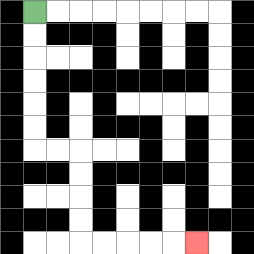{'start': '[1, 0]', 'end': '[8, 10]', 'path_directions': 'D,D,D,D,D,D,R,R,D,D,D,D,R,R,R,R,R', 'path_coordinates': '[[1, 0], [1, 1], [1, 2], [1, 3], [1, 4], [1, 5], [1, 6], [2, 6], [3, 6], [3, 7], [3, 8], [3, 9], [3, 10], [4, 10], [5, 10], [6, 10], [7, 10], [8, 10]]'}